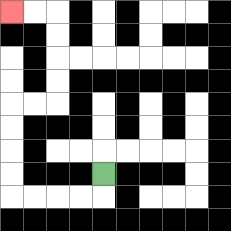{'start': '[4, 7]', 'end': '[0, 0]', 'path_directions': 'D,L,L,L,L,U,U,U,U,R,R,U,U,U,U,L,L', 'path_coordinates': '[[4, 7], [4, 8], [3, 8], [2, 8], [1, 8], [0, 8], [0, 7], [0, 6], [0, 5], [0, 4], [1, 4], [2, 4], [2, 3], [2, 2], [2, 1], [2, 0], [1, 0], [0, 0]]'}